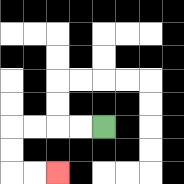{'start': '[4, 5]', 'end': '[2, 7]', 'path_directions': 'L,L,L,L,D,D,R,R', 'path_coordinates': '[[4, 5], [3, 5], [2, 5], [1, 5], [0, 5], [0, 6], [0, 7], [1, 7], [2, 7]]'}